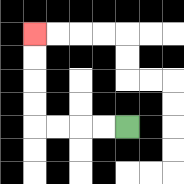{'start': '[5, 5]', 'end': '[1, 1]', 'path_directions': 'L,L,L,L,U,U,U,U', 'path_coordinates': '[[5, 5], [4, 5], [3, 5], [2, 5], [1, 5], [1, 4], [1, 3], [1, 2], [1, 1]]'}